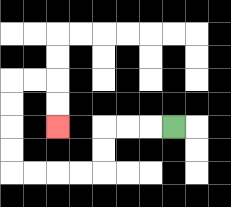{'start': '[7, 5]', 'end': '[2, 5]', 'path_directions': 'L,L,L,D,D,L,L,L,L,U,U,U,U,R,R,D,D', 'path_coordinates': '[[7, 5], [6, 5], [5, 5], [4, 5], [4, 6], [4, 7], [3, 7], [2, 7], [1, 7], [0, 7], [0, 6], [0, 5], [0, 4], [0, 3], [1, 3], [2, 3], [2, 4], [2, 5]]'}